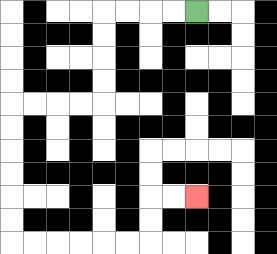{'start': '[8, 0]', 'end': '[8, 8]', 'path_directions': 'L,L,L,L,D,D,D,D,L,L,L,L,D,D,D,D,D,D,R,R,R,R,R,R,U,U,R,R', 'path_coordinates': '[[8, 0], [7, 0], [6, 0], [5, 0], [4, 0], [4, 1], [4, 2], [4, 3], [4, 4], [3, 4], [2, 4], [1, 4], [0, 4], [0, 5], [0, 6], [0, 7], [0, 8], [0, 9], [0, 10], [1, 10], [2, 10], [3, 10], [4, 10], [5, 10], [6, 10], [6, 9], [6, 8], [7, 8], [8, 8]]'}